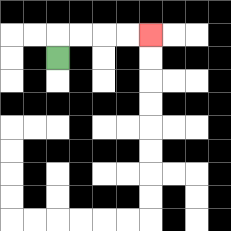{'start': '[2, 2]', 'end': '[6, 1]', 'path_directions': 'U,R,R,R,R', 'path_coordinates': '[[2, 2], [2, 1], [3, 1], [4, 1], [5, 1], [6, 1]]'}